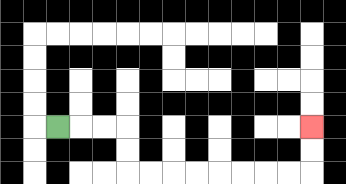{'start': '[2, 5]', 'end': '[13, 5]', 'path_directions': 'R,R,R,D,D,R,R,R,R,R,R,R,R,U,U', 'path_coordinates': '[[2, 5], [3, 5], [4, 5], [5, 5], [5, 6], [5, 7], [6, 7], [7, 7], [8, 7], [9, 7], [10, 7], [11, 7], [12, 7], [13, 7], [13, 6], [13, 5]]'}